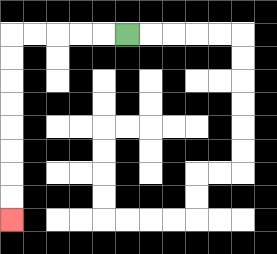{'start': '[5, 1]', 'end': '[0, 9]', 'path_directions': 'L,L,L,L,L,D,D,D,D,D,D,D,D', 'path_coordinates': '[[5, 1], [4, 1], [3, 1], [2, 1], [1, 1], [0, 1], [0, 2], [0, 3], [0, 4], [0, 5], [0, 6], [0, 7], [0, 8], [0, 9]]'}